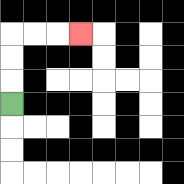{'start': '[0, 4]', 'end': '[3, 1]', 'path_directions': 'U,U,U,R,R,R', 'path_coordinates': '[[0, 4], [0, 3], [0, 2], [0, 1], [1, 1], [2, 1], [3, 1]]'}